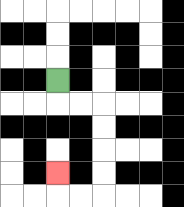{'start': '[2, 3]', 'end': '[2, 7]', 'path_directions': 'D,R,R,D,D,D,D,L,L,U', 'path_coordinates': '[[2, 3], [2, 4], [3, 4], [4, 4], [4, 5], [4, 6], [4, 7], [4, 8], [3, 8], [2, 8], [2, 7]]'}